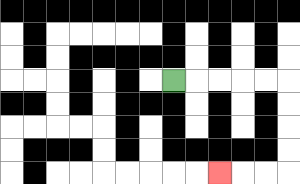{'start': '[7, 3]', 'end': '[9, 7]', 'path_directions': 'R,R,R,R,R,D,D,D,D,L,L,L', 'path_coordinates': '[[7, 3], [8, 3], [9, 3], [10, 3], [11, 3], [12, 3], [12, 4], [12, 5], [12, 6], [12, 7], [11, 7], [10, 7], [9, 7]]'}